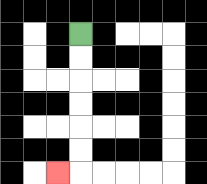{'start': '[3, 1]', 'end': '[2, 7]', 'path_directions': 'D,D,D,D,D,D,L', 'path_coordinates': '[[3, 1], [3, 2], [3, 3], [3, 4], [3, 5], [3, 6], [3, 7], [2, 7]]'}